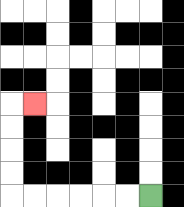{'start': '[6, 8]', 'end': '[1, 4]', 'path_directions': 'L,L,L,L,L,L,U,U,U,U,R', 'path_coordinates': '[[6, 8], [5, 8], [4, 8], [3, 8], [2, 8], [1, 8], [0, 8], [0, 7], [0, 6], [0, 5], [0, 4], [1, 4]]'}